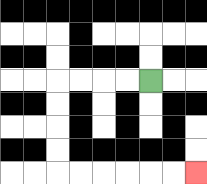{'start': '[6, 3]', 'end': '[8, 7]', 'path_directions': 'L,L,L,L,D,D,D,D,R,R,R,R,R,R', 'path_coordinates': '[[6, 3], [5, 3], [4, 3], [3, 3], [2, 3], [2, 4], [2, 5], [2, 6], [2, 7], [3, 7], [4, 7], [5, 7], [6, 7], [7, 7], [8, 7]]'}